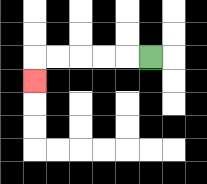{'start': '[6, 2]', 'end': '[1, 3]', 'path_directions': 'L,L,L,L,L,D', 'path_coordinates': '[[6, 2], [5, 2], [4, 2], [3, 2], [2, 2], [1, 2], [1, 3]]'}